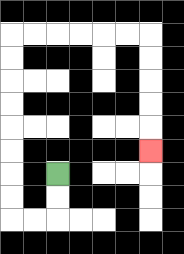{'start': '[2, 7]', 'end': '[6, 6]', 'path_directions': 'D,D,L,L,U,U,U,U,U,U,U,U,R,R,R,R,R,R,D,D,D,D,D', 'path_coordinates': '[[2, 7], [2, 8], [2, 9], [1, 9], [0, 9], [0, 8], [0, 7], [0, 6], [0, 5], [0, 4], [0, 3], [0, 2], [0, 1], [1, 1], [2, 1], [3, 1], [4, 1], [5, 1], [6, 1], [6, 2], [6, 3], [6, 4], [6, 5], [6, 6]]'}